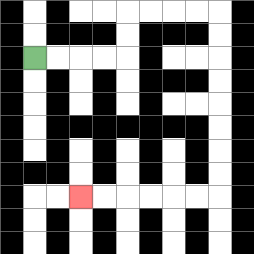{'start': '[1, 2]', 'end': '[3, 8]', 'path_directions': 'R,R,R,R,U,U,R,R,R,R,D,D,D,D,D,D,D,D,L,L,L,L,L,L', 'path_coordinates': '[[1, 2], [2, 2], [3, 2], [4, 2], [5, 2], [5, 1], [5, 0], [6, 0], [7, 0], [8, 0], [9, 0], [9, 1], [9, 2], [9, 3], [9, 4], [9, 5], [9, 6], [9, 7], [9, 8], [8, 8], [7, 8], [6, 8], [5, 8], [4, 8], [3, 8]]'}